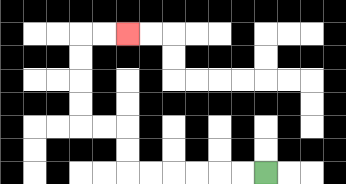{'start': '[11, 7]', 'end': '[5, 1]', 'path_directions': 'L,L,L,L,L,L,U,U,L,L,U,U,U,U,R,R', 'path_coordinates': '[[11, 7], [10, 7], [9, 7], [8, 7], [7, 7], [6, 7], [5, 7], [5, 6], [5, 5], [4, 5], [3, 5], [3, 4], [3, 3], [3, 2], [3, 1], [4, 1], [5, 1]]'}